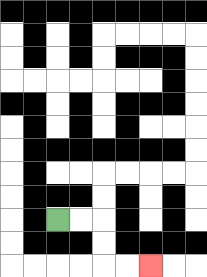{'start': '[2, 9]', 'end': '[6, 11]', 'path_directions': 'R,R,D,D,R,R', 'path_coordinates': '[[2, 9], [3, 9], [4, 9], [4, 10], [4, 11], [5, 11], [6, 11]]'}